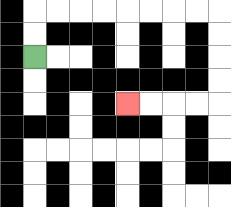{'start': '[1, 2]', 'end': '[5, 4]', 'path_directions': 'U,U,R,R,R,R,R,R,R,R,D,D,D,D,L,L,L,L', 'path_coordinates': '[[1, 2], [1, 1], [1, 0], [2, 0], [3, 0], [4, 0], [5, 0], [6, 0], [7, 0], [8, 0], [9, 0], [9, 1], [9, 2], [9, 3], [9, 4], [8, 4], [7, 4], [6, 4], [5, 4]]'}